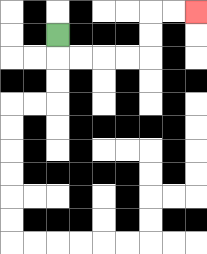{'start': '[2, 1]', 'end': '[8, 0]', 'path_directions': 'D,R,R,R,R,U,U,R,R', 'path_coordinates': '[[2, 1], [2, 2], [3, 2], [4, 2], [5, 2], [6, 2], [6, 1], [6, 0], [7, 0], [8, 0]]'}